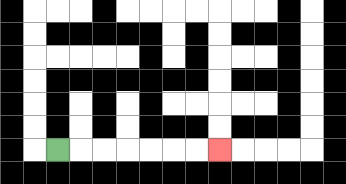{'start': '[2, 6]', 'end': '[9, 6]', 'path_directions': 'R,R,R,R,R,R,R', 'path_coordinates': '[[2, 6], [3, 6], [4, 6], [5, 6], [6, 6], [7, 6], [8, 6], [9, 6]]'}